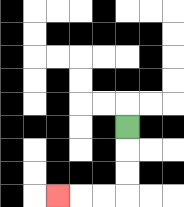{'start': '[5, 5]', 'end': '[2, 8]', 'path_directions': 'D,D,D,L,L,L', 'path_coordinates': '[[5, 5], [5, 6], [5, 7], [5, 8], [4, 8], [3, 8], [2, 8]]'}